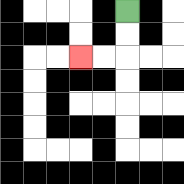{'start': '[5, 0]', 'end': '[3, 2]', 'path_directions': 'D,D,L,L', 'path_coordinates': '[[5, 0], [5, 1], [5, 2], [4, 2], [3, 2]]'}